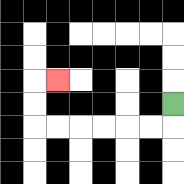{'start': '[7, 4]', 'end': '[2, 3]', 'path_directions': 'D,L,L,L,L,L,L,U,U,R', 'path_coordinates': '[[7, 4], [7, 5], [6, 5], [5, 5], [4, 5], [3, 5], [2, 5], [1, 5], [1, 4], [1, 3], [2, 3]]'}